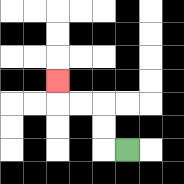{'start': '[5, 6]', 'end': '[2, 3]', 'path_directions': 'L,U,U,L,L,U', 'path_coordinates': '[[5, 6], [4, 6], [4, 5], [4, 4], [3, 4], [2, 4], [2, 3]]'}